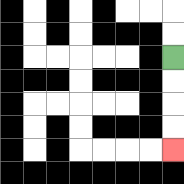{'start': '[7, 2]', 'end': '[7, 6]', 'path_directions': 'D,D,D,D', 'path_coordinates': '[[7, 2], [7, 3], [7, 4], [7, 5], [7, 6]]'}